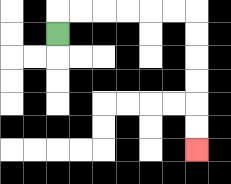{'start': '[2, 1]', 'end': '[8, 6]', 'path_directions': 'U,R,R,R,R,R,R,D,D,D,D,D,D', 'path_coordinates': '[[2, 1], [2, 0], [3, 0], [4, 0], [5, 0], [6, 0], [7, 0], [8, 0], [8, 1], [8, 2], [8, 3], [8, 4], [8, 5], [8, 6]]'}